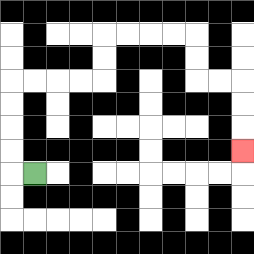{'start': '[1, 7]', 'end': '[10, 6]', 'path_directions': 'L,U,U,U,U,R,R,R,R,U,U,R,R,R,R,D,D,R,R,D,D,D', 'path_coordinates': '[[1, 7], [0, 7], [0, 6], [0, 5], [0, 4], [0, 3], [1, 3], [2, 3], [3, 3], [4, 3], [4, 2], [4, 1], [5, 1], [6, 1], [7, 1], [8, 1], [8, 2], [8, 3], [9, 3], [10, 3], [10, 4], [10, 5], [10, 6]]'}